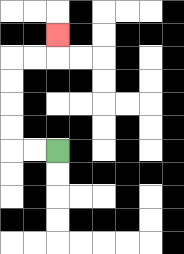{'start': '[2, 6]', 'end': '[2, 1]', 'path_directions': 'L,L,U,U,U,U,R,R,U', 'path_coordinates': '[[2, 6], [1, 6], [0, 6], [0, 5], [0, 4], [0, 3], [0, 2], [1, 2], [2, 2], [2, 1]]'}